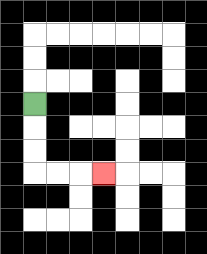{'start': '[1, 4]', 'end': '[4, 7]', 'path_directions': 'D,D,D,R,R,R', 'path_coordinates': '[[1, 4], [1, 5], [1, 6], [1, 7], [2, 7], [3, 7], [4, 7]]'}